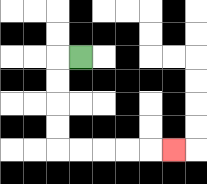{'start': '[3, 2]', 'end': '[7, 6]', 'path_directions': 'L,D,D,D,D,R,R,R,R,R', 'path_coordinates': '[[3, 2], [2, 2], [2, 3], [2, 4], [2, 5], [2, 6], [3, 6], [4, 6], [5, 6], [6, 6], [7, 6]]'}